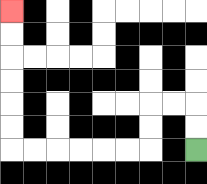{'start': '[8, 6]', 'end': '[0, 0]', 'path_directions': 'U,U,L,L,D,D,L,L,L,L,L,L,U,U,U,U,U,U', 'path_coordinates': '[[8, 6], [8, 5], [8, 4], [7, 4], [6, 4], [6, 5], [6, 6], [5, 6], [4, 6], [3, 6], [2, 6], [1, 6], [0, 6], [0, 5], [0, 4], [0, 3], [0, 2], [0, 1], [0, 0]]'}